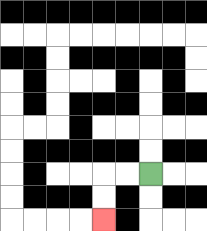{'start': '[6, 7]', 'end': '[4, 9]', 'path_directions': 'L,L,D,D', 'path_coordinates': '[[6, 7], [5, 7], [4, 7], [4, 8], [4, 9]]'}